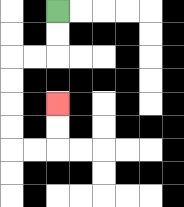{'start': '[2, 0]', 'end': '[2, 4]', 'path_directions': 'D,D,L,L,D,D,D,D,R,R,U,U', 'path_coordinates': '[[2, 0], [2, 1], [2, 2], [1, 2], [0, 2], [0, 3], [0, 4], [0, 5], [0, 6], [1, 6], [2, 6], [2, 5], [2, 4]]'}